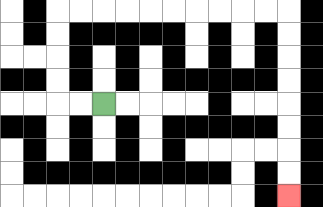{'start': '[4, 4]', 'end': '[12, 8]', 'path_directions': 'L,L,U,U,U,U,R,R,R,R,R,R,R,R,R,R,D,D,D,D,D,D,D,D', 'path_coordinates': '[[4, 4], [3, 4], [2, 4], [2, 3], [2, 2], [2, 1], [2, 0], [3, 0], [4, 0], [5, 0], [6, 0], [7, 0], [8, 0], [9, 0], [10, 0], [11, 0], [12, 0], [12, 1], [12, 2], [12, 3], [12, 4], [12, 5], [12, 6], [12, 7], [12, 8]]'}